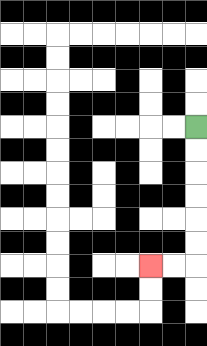{'start': '[8, 5]', 'end': '[6, 11]', 'path_directions': 'D,D,D,D,D,D,L,L', 'path_coordinates': '[[8, 5], [8, 6], [8, 7], [8, 8], [8, 9], [8, 10], [8, 11], [7, 11], [6, 11]]'}